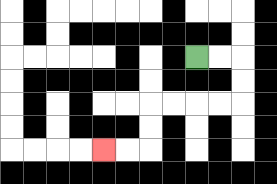{'start': '[8, 2]', 'end': '[4, 6]', 'path_directions': 'R,R,D,D,L,L,L,L,D,D,L,L', 'path_coordinates': '[[8, 2], [9, 2], [10, 2], [10, 3], [10, 4], [9, 4], [8, 4], [7, 4], [6, 4], [6, 5], [6, 6], [5, 6], [4, 6]]'}